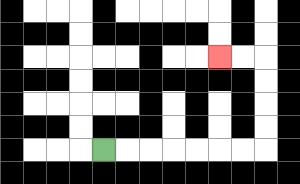{'start': '[4, 6]', 'end': '[9, 2]', 'path_directions': 'R,R,R,R,R,R,R,U,U,U,U,L,L', 'path_coordinates': '[[4, 6], [5, 6], [6, 6], [7, 6], [8, 6], [9, 6], [10, 6], [11, 6], [11, 5], [11, 4], [11, 3], [11, 2], [10, 2], [9, 2]]'}